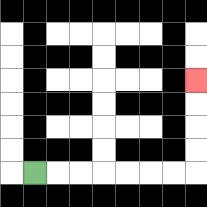{'start': '[1, 7]', 'end': '[8, 3]', 'path_directions': 'R,R,R,R,R,R,R,U,U,U,U', 'path_coordinates': '[[1, 7], [2, 7], [3, 7], [4, 7], [5, 7], [6, 7], [7, 7], [8, 7], [8, 6], [8, 5], [8, 4], [8, 3]]'}